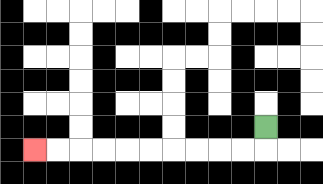{'start': '[11, 5]', 'end': '[1, 6]', 'path_directions': 'D,L,L,L,L,L,L,L,L,L,L', 'path_coordinates': '[[11, 5], [11, 6], [10, 6], [9, 6], [8, 6], [7, 6], [6, 6], [5, 6], [4, 6], [3, 6], [2, 6], [1, 6]]'}